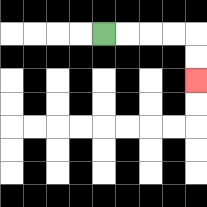{'start': '[4, 1]', 'end': '[8, 3]', 'path_directions': 'R,R,R,R,D,D', 'path_coordinates': '[[4, 1], [5, 1], [6, 1], [7, 1], [8, 1], [8, 2], [8, 3]]'}